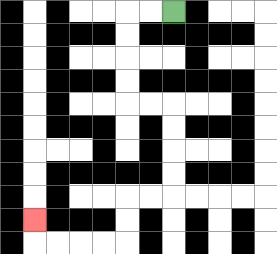{'start': '[7, 0]', 'end': '[1, 9]', 'path_directions': 'L,L,D,D,D,D,R,R,D,D,D,D,L,L,D,D,L,L,L,L,U', 'path_coordinates': '[[7, 0], [6, 0], [5, 0], [5, 1], [5, 2], [5, 3], [5, 4], [6, 4], [7, 4], [7, 5], [7, 6], [7, 7], [7, 8], [6, 8], [5, 8], [5, 9], [5, 10], [4, 10], [3, 10], [2, 10], [1, 10], [1, 9]]'}